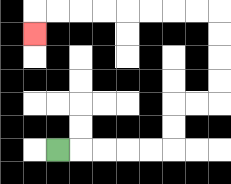{'start': '[2, 6]', 'end': '[1, 1]', 'path_directions': 'R,R,R,R,R,U,U,R,R,U,U,U,U,L,L,L,L,L,L,L,L,D', 'path_coordinates': '[[2, 6], [3, 6], [4, 6], [5, 6], [6, 6], [7, 6], [7, 5], [7, 4], [8, 4], [9, 4], [9, 3], [9, 2], [9, 1], [9, 0], [8, 0], [7, 0], [6, 0], [5, 0], [4, 0], [3, 0], [2, 0], [1, 0], [1, 1]]'}